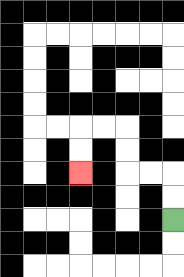{'start': '[7, 9]', 'end': '[3, 7]', 'path_directions': 'U,U,L,L,U,U,L,L,D,D', 'path_coordinates': '[[7, 9], [7, 8], [7, 7], [6, 7], [5, 7], [5, 6], [5, 5], [4, 5], [3, 5], [3, 6], [3, 7]]'}